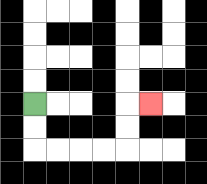{'start': '[1, 4]', 'end': '[6, 4]', 'path_directions': 'D,D,R,R,R,R,U,U,R', 'path_coordinates': '[[1, 4], [1, 5], [1, 6], [2, 6], [3, 6], [4, 6], [5, 6], [5, 5], [5, 4], [6, 4]]'}